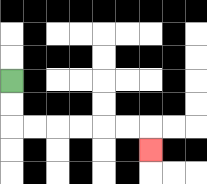{'start': '[0, 3]', 'end': '[6, 6]', 'path_directions': 'D,D,R,R,R,R,R,R,D', 'path_coordinates': '[[0, 3], [0, 4], [0, 5], [1, 5], [2, 5], [3, 5], [4, 5], [5, 5], [6, 5], [6, 6]]'}